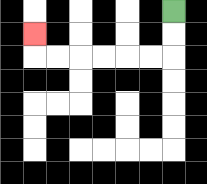{'start': '[7, 0]', 'end': '[1, 1]', 'path_directions': 'D,D,L,L,L,L,L,L,U', 'path_coordinates': '[[7, 0], [7, 1], [7, 2], [6, 2], [5, 2], [4, 2], [3, 2], [2, 2], [1, 2], [1, 1]]'}